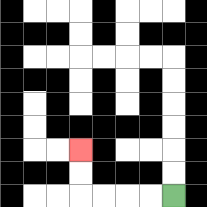{'start': '[7, 8]', 'end': '[3, 6]', 'path_directions': 'L,L,L,L,U,U', 'path_coordinates': '[[7, 8], [6, 8], [5, 8], [4, 8], [3, 8], [3, 7], [3, 6]]'}